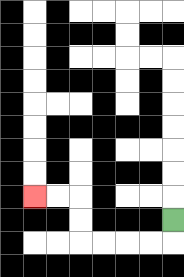{'start': '[7, 9]', 'end': '[1, 8]', 'path_directions': 'D,L,L,L,L,U,U,L,L', 'path_coordinates': '[[7, 9], [7, 10], [6, 10], [5, 10], [4, 10], [3, 10], [3, 9], [3, 8], [2, 8], [1, 8]]'}